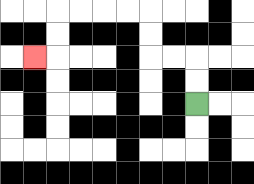{'start': '[8, 4]', 'end': '[1, 2]', 'path_directions': 'U,U,L,L,U,U,L,L,L,L,D,D,L', 'path_coordinates': '[[8, 4], [8, 3], [8, 2], [7, 2], [6, 2], [6, 1], [6, 0], [5, 0], [4, 0], [3, 0], [2, 0], [2, 1], [2, 2], [1, 2]]'}